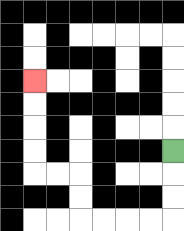{'start': '[7, 6]', 'end': '[1, 3]', 'path_directions': 'D,D,D,L,L,L,L,U,U,L,L,U,U,U,U', 'path_coordinates': '[[7, 6], [7, 7], [7, 8], [7, 9], [6, 9], [5, 9], [4, 9], [3, 9], [3, 8], [3, 7], [2, 7], [1, 7], [1, 6], [1, 5], [1, 4], [1, 3]]'}